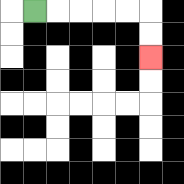{'start': '[1, 0]', 'end': '[6, 2]', 'path_directions': 'R,R,R,R,R,D,D', 'path_coordinates': '[[1, 0], [2, 0], [3, 0], [4, 0], [5, 0], [6, 0], [6, 1], [6, 2]]'}